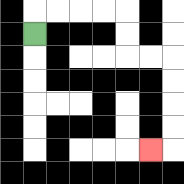{'start': '[1, 1]', 'end': '[6, 6]', 'path_directions': 'U,R,R,R,R,D,D,R,R,D,D,D,D,L', 'path_coordinates': '[[1, 1], [1, 0], [2, 0], [3, 0], [4, 0], [5, 0], [5, 1], [5, 2], [6, 2], [7, 2], [7, 3], [7, 4], [7, 5], [7, 6], [6, 6]]'}